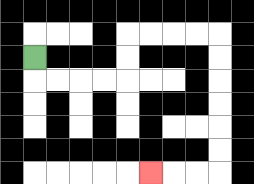{'start': '[1, 2]', 'end': '[6, 7]', 'path_directions': 'D,R,R,R,R,U,U,R,R,R,R,D,D,D,D,D,D,L,L,L', 'path_coordinates': '[[1, 2], [1, 3], [2, 3], [3, 3], [4, 3], [5, 3], [5, 2], [5, 1], [6, 1], [7, 1], [8, 1], [9, 1], [9, 2], [9, 3], [9, 4], [9, 5], [9, 6], [9, 7], [8, 7], [7, 7], [6, 7]]'}